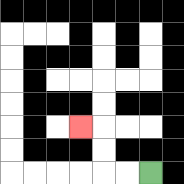{'start': '[6, 7]', 'end': '[3, 5]', 'path_directions': 'L,L,U,U,L', 'path_coordinates': '[[6, 7], [5, 7], [4, 7], [4, 6], [4, 5], [3, 5]]'}